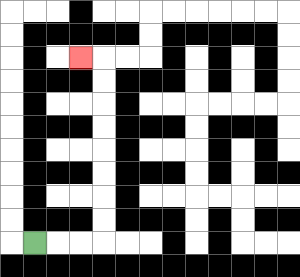{'start': '[1, 10]', 'end': '[3, 2]', 'path_directions': 'R,R,R,U,U,U,U,U,U,U,U,L', 'path_coordinates': '[[1, 10], [2, 10], [3, 10], [4, 10], [4, 9], [4, 8], [4, 7], [4, 6], [4, 5], [4, 4], [4, 3], [4, 2], [3, 2]]'}